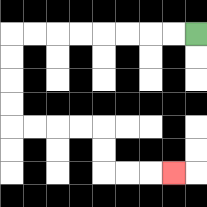{'start': '[8, 1]', 'end': '[7, 7]', 'path_directions': 'L,L,L,L,L,L,L,L,D,D,D,D,R,R,R,R,D,D,R,R,R', 'path_coordinates': '[[8, 1], [7, 1], [6, 1], [5, 1], [4, 1], [3, 1], [2, 1], [1, 1], [0, 1], [0, 2], [0, 3], [0, 4], [0, 5], [1, 5], [2, 5], [3, 5], [4, 5], [4, 6], [4, 7], [5, 7], [6, 7], [7, 7]]'}